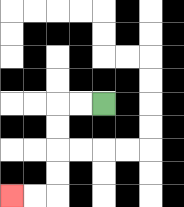{'start': '[4, 4]', 'end': '[0, 8]', 'path_directions': 'L,L,D,D,D,D,L,L', 'path_coordinates': '[[4, 4], [3, 4], [2, 4], [2, 5], [2, 6], [2, 7], [2, 8], [1, 8], [0, 8]]'}